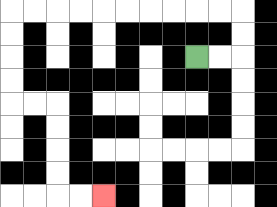{'start': '[8, 2]', 'end': '[4, 8]', 'path_directions': 'R,R,U,U,L,L,L,L,L,L,L,L,L,L,D,D,D,D,R,R,D,D,D,D,R,R', 'path_coordinates': '[[8, 2], [9, 2], [10, 2], [10, 1], [10, 0], [9, 0], [8, 0], [7, 0], [6, 0], [5, 0], [4, 0], [3, 0], [2, 0], [1, 0], [0, 0], [0, 1], [0, 2], [0, 3], [0, 4], [1, 4], [2, 4], [2, 5], [2, 6], [2, 7], [2, 8], [3, 8], [4, 8]]'}